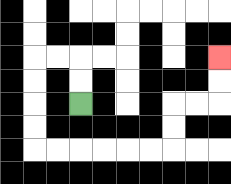{'start': '[3, 4]', 'end': '[9, 2]', 'path_directions': 'U,U,L,L,D,D,D,D,R,R,R,R,R,R,U,U,R,R,U,U', 'path_coordinates': '[[3, 4], [3, 3], [3, 2], [2, 2], [1, 2], [1, 3], [1, 4], [1, 5], [1, 6], [2, 6], [3, 6], [4, 6], [5, 6], [6, 6], [7, 6], [7, 5], [7, 4], [8, 4], [9, 4], [9, 3], [9, 2]]'}